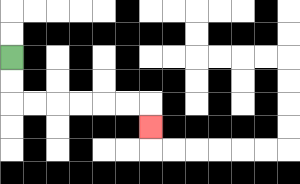{'start': '[0, 2]', 'end': '[6, 5]', 'path_directions': 'D,D,R,R,R,R,R,R,D', 'path_coordinates': '[[0, 2], [0, 3], [0, 4], [1, 4], [2, 4], [3, 4], [4, 4], [5, 4], [6, 4], [6, 5]]'}